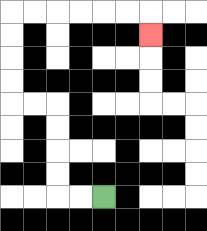{'start': '[4, 8]', 'end': '[6, 1]', 'path_directions': 'L,L,U,U,U,U,L,L,U,U,U,U,R,R,R,R,R,R,D', 'path_coordinates': '[[4, 8], [3, 8], [2, 8], [2, 7], [2, 6], [2, 5], [2, 4], [1, 4], [0, 4], [0, 3], [0, 2], [0, 1], [0, 0], [1, 0], [2, 0], [3, 0], [4, 0], [5, 0], [6, 0], [6, 1]]'}